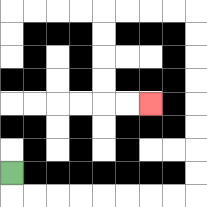{'start': '[0, 7]', 'end': '[6, 4]', 'path_directions': 'D,R,R,R,R,R,R,R,R,U,U,U,U,U,U,U,U,L,L,L,L,D,D,D,D,R,R', 'path_coordinates': '[[0, 7], [0, 8], [1, 8], [2, 8], [3, 8], [4, 8], [5, 8], [6, 8], [7, 8], [8, 8], [8, 7], [8, 6], [8, 5], [8, 4], [8, 3], [8, 2], [8, 1], [8, 0], [7, 0], [6, 0], [5, 0], [4, 0], [4, 1], [4, 2], [4, 3], [4, 4], [5, 4], [6, 4]]'}